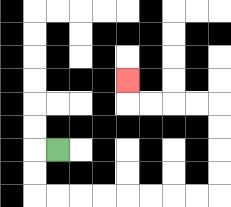{'start': '[2, 6]', 'end': '[5, 3]', 'path_directions': 'L,D,D,R,R,R,R,R,R,R,R,U,U,U,U,L,L,L,L,U', 'path_coordinates': '[[2, 6], [1, 6], [1, 7], [1, 8], [2, 8], [3, 8], [4, 8], [5, 8], [6, 8], [7, 8], [8, 8], [9, 8], [9, 7], [9, 6], [9, 5], [9, 4], [8, 4], [7, 4], [6, 4], [5, 4], [5, 3]]'}